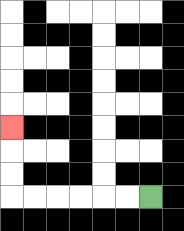{'start': '[6, 8]', 'end': '[0, 5]', 'path_directions': 'L,L,L,L,L,L,U,U,U', 'path_coordinates': '[[6, 8], [5, 8], [4, 8], [3, 8], [2, 8], [1, 8], [0, 8], [0, 7], [0, 6], [0, 5]]'}